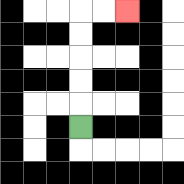{'start': '[3, 5]', 'end': '[5, 0]', 'path_directions': 'U,U,U,U,U,R,R', 'path_coordinates': '[[3, 5], [3, 4], [3, 3], [3, 2], [3, 1], [3, 0], [4, 0], [5, 0]]'}